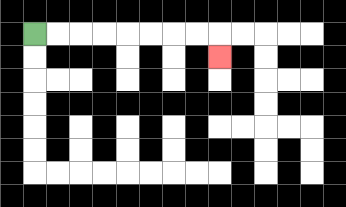{'start': '[1, 1]', 'end': '[9, 2]', 'path_directions': 'R,R,R,R,R,R,R,R,D', 'path_coordinates': '[[1, 1], [2, 1], [3, 1], [4, 1], [5, 1], [6, 1], [7, 1], [8, 1], [9, 1], [9, 2]]'}